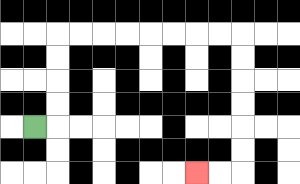{'start': '[1, 5]', 'end': '[8, 7]', 'path_directions': 'R,U,U,U,U,R,R,R,R,R,R,R,R,D,D,D,D,D,D,L,L', 'path_coordinates': '[[1, 5], [2, 5], [2, 4], [2, 3], [2, 2], [2, 1], [3, 1], [4, 1], [5, 1], [6, 1], [7, 1], [8, 1], [9, 1], [10, 1], [10, 2], [10, 3], [10, 4], [10, 5], [10, 6], [10, 7], [9, 7], [8, 7]]'}